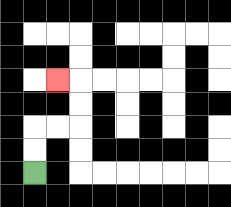{'start': '[1, 7]', 'end': '[2, 3]', 'path_directions': 'U,U,R,R,U,U,L', 'path_coordinates': '[[1, 7], [1, 6], [1, 5], [2, 5], [3, 5], [3, 4], [3, 3], [2, 3]]'}